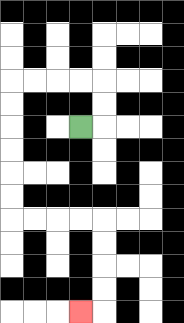{'start': '[3, 5]', 'end': '[3, 13]', 'path_directions': 'R,U,U,L,L,L,L,D,D,D,D,D,D,R,R,R,R,D,D,D,D,L', 'path_coordinates': '[[3, 5], [4, 5], [4, 4], [4, 3], [3, 3], [2, 3], [1, 3], [0, 3], [0, 4], [0, 5], [0, 6], [0, 7], [0, 8], [0, 9], [1, 9], [2, 9], [3, 9], [4, 9], [4, 10], [4, 11], [4, 12], [4, 13], [3, 13]]'}